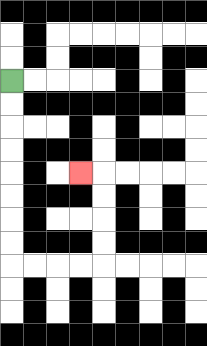{'start': '[0, 3]', 'end': '[3, 7]', 'path_directions': 'D,D,D,D,D,D,D,D,R,R,R,R,U,U,U,U,L', 'path_coordinates': '[[0, 3], [0, 4], [0, 5], [0, 6], [0, 7], [0, 8], [0, 9], [0, 10], [0, 11], [1, 11], [2, 11], [3, 11], [4, 11], [4, 10], [4, 9], [4, 8], [4, 7], [3, 7]]'}